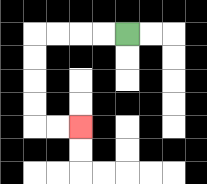{'start': '[5, 1]', 'end': '[3, 5]', 'path_directions': 'L,L,L,L,D,D,D,D,R,R', 'path_coordinates': '[[5, 1], [4, 1], [3, 1], [2, 1], [1, 1], [1, 2], [1, 3], [1, 4], [1, 5], [2, 5], [3, 5]]'}